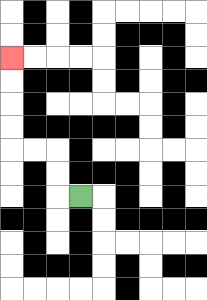{'start': '[3, 8]', 'end': '[0, 2]', 'path_directions': 'L,U,U,L,L,U,U,U,U', 'path_coordinates': '[[3, 8], [2, 8], [2, 7], [2, 6], [1, 6], [0, 6], [0, 5], [0, 4], [0, 3], [0, 2]]'}